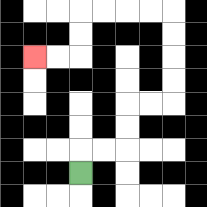{'start': '[3, 7]', 'end': '[1, 2]', 'path_directions': 'U,R,R,U,U,R,R,U,U,U,U,L,L,L,L,D,D,L,L', 'path_coordinates': '[[3, 7], [3, 6], [4, 6], [5, 6], [5, 5], [5, 4], [6, 4], [7, 4], [7, 3], [7, 2], [7, 1], [7, 0], [6, 0], [5, 0], [4, 0], [3, 0], [3, 1], [3, 2], [2, 2], [1, 2]]'}